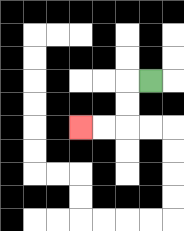{'start': '[6, 3]', 'end': '[3, 5]', 'path_directions': 'L,D,D,L,L', 'path_coordinates': '[[6, 3], [5, 3], [5, 4], [5, 5], [4, 5], [3, 5]]'}